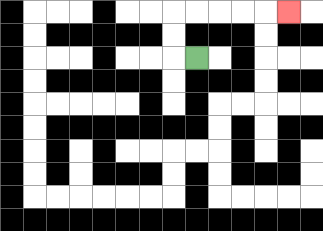{'start': '[8, 2]', 'end': '[12, 0]', 'path_directions': 'L,U,U,R,R,R,R,R', 'path_coordinates': '[[8, 2], [7, 2], [7, 1], [7, 0], [8, 0], [9, 0], [10, 0], [11, 0], [12, 0]]'}